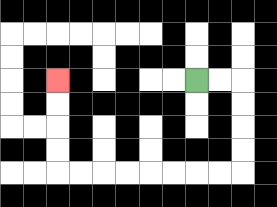{'start': '[8, 3]', 'end': '[2, 3]', 'path_directions': 'R,R,D,D,D,D,L,L,L,L,L,L,L,L,U,U,U,U', 'path_coordinates': '[[8, 3], [9, 3], [10, 3], [10, 4], [10, 5], [10, 6], [10, 7], [9, 7], [8, 7], [7, 7], [6, 7], [5, 7], [4, 7], [3, 7], [2, 7], [2, 6], [2, 5], [2, 4], [2, 3]]'}